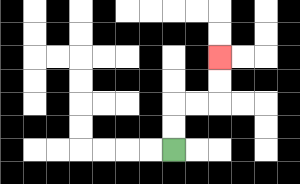{'start': '[7, 6]', 'end': '[9, 2]', 'path_directions': 'U,U,R,R,U,U', 'path_coordinates': '[[7, 6], [7, 5], [7, 4], [8, 4], [9, 4], [9, 3], [9, 2]]'}